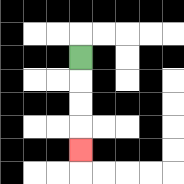{'start': '[3, 2]', 'end': '[3, 6]', 'path_directions': 'D,D,D,D', 'path_coordinates': '[[3, 2], [3, 3], [3, 4], [3, 5], [3, 6]]'}